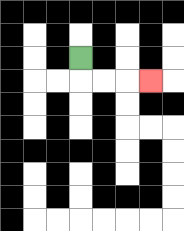{'start': '[3, 2]', 'end': '[6, 3]', 'path_directions': 'D,R,R,R', 'path_coordinates': '[[3, 2], [3, 3], [4, 3], [5, 3], [6, 3]]'}